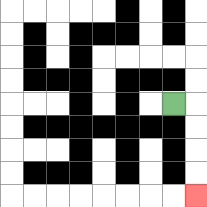{'start': '[7, 4]', 'end': '[8, 8]', 'path_directions': 'R,D,D,D,D', 'path_coordinates': '[[7, 4], [8, 4], [8, 5], [8, 6], [8, 7], [8, 8]]'}